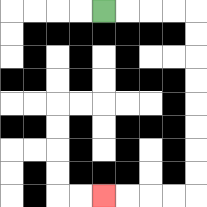{'start': '[4, 0]', 'end': '[4, 8]', 'path_directions': 'R,R,R,R,D,D,D,D,D,D,D,D,L,L,L,L', 'path_coordinates': '[[4, 0], [5, 0], [6, 0], [7, 0], [8, 0], [8, 1], [8, 2], [8, 3], [8, 4], [8, 5], [8, 6], [8, 7], [8, 8], [7, 8], [6, 8], [5, 8], [4, 8]]'}